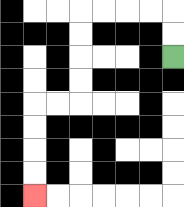{'start': '[7, 2]', 'end': '[1, 8]', 'path_directions': 'U,U,L,L,L,L,D,D,D,D,L,L,D,D,D,D', 'path_coordinates': '[[7, 2], [7, 1], [7, 0], [6, 0], [5, 0], [4, 0], [3, 0], [3, 1], [3, 2], [3, 3], [3, 4], [2, 4], [1, 4], [1, 5], [1, 6], [1, 7], [1, 8]]'}